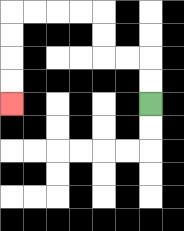{'start': '[6, 4]', 'end': '[0, 4]', 'path_directions': 'U,U,L,L,U,U,L,L,L,L,D,D,D,D', 'path_coordinates': '[[6, 4], [6, 3], [6, 2], [5, 2], [4, 2], [4, 1], [4, 0], [3, 0], [2, 0], [1, 0], [0, 0], [0, 1], [0, 2], [0, 3], [0, 4]]'}